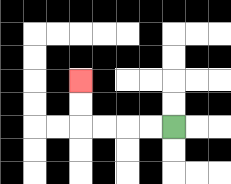{'start': '[7, 5]', 'end': '[3, 3]', 'path_directions': 'L,L,L,L,U,U', 'path_coordinates': '[[7, 5], [6, 5], [5, 5], [4, 5], [3, 5], [3, 4], [3, 3]]'}